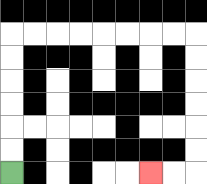{'start': '[0, 7]', 'end': '[6, 7]', 'path_directions': 'U,U,U,U,U,U,R,R,R,R,R,R,R,R,D,D,D,D,D,D,L,L', 'path_coordinates': '[[0, 7], [0, 6], [0, 5], [0, 4], [0, 3], [0, 2], [0, 1], [1, 1], [2, 1], [3, 1], [4, 1], [5, 1], [6, 1], [7, 1], [8, 1], [8, 2], [8, 3], [8, 4], [8, 5], [8, 6], [8, 7], [7, 7], [6, 7]]'}